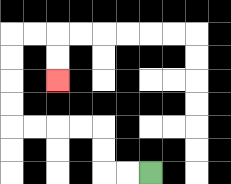{'start': '[6, 7]', 'end': '[2, 3]', 'path_directions': 'L,L,U,U,L,L,L,L,U,U,U,U,R,R,D,D', 'path_coordinates': '[[6, 7], [5, 7], [4, 7], [4, 6], [4, 5], [3, 5], [2, 5], [1, 5], [0, 5], [0, 4], [0, 3], [0, 2], [0, 1], [1, 1], [2, 1], [2, 2], [2, 3]]'}